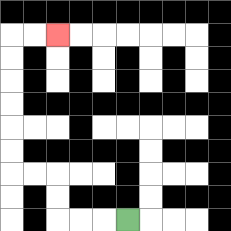{'start': '[5, 9]', 'end': '[2, 1]', 'path_directions': 'L,L,L,U,U,L,L,U,U,U,U,U,U,R,R', 'path_coordinates': '[[5, 9], [4, 9], [3, 9], [2, 9], [2, 8], [2, 7], [1, 7], [0, 7], [0, 6], [0, 5], [0, 4], [0, 3], [0, 2], [0, 1], [1, 1], [2, 1]]'}